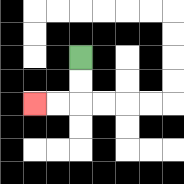{'start': '[3, 2]', 'end': '[1, 4]', 'path_directions': 'D,D,L,L', 'path_coordinates': '[[3, 2], [3, 3], [3, 4], [2, 4], [1, 4]]'}